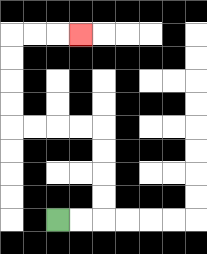{'start': '[2, 9]', 'end': '[3, 1]', 'path_directions': 'R,R,U,U,U,U,L,L,L,L,U,U,U,U,R,R,R', 'path_coordinates': '[[2, 9], [3, 9], [4, 9], [4, 8], [4, 7], [4, 6], [4, 5], [3, 5], [2, 5], [1, 5], [0, 5], [0, 4], [0, 3], [0, 2], [0, 1], [1, 1], [2, 1], [3, 1]]'}